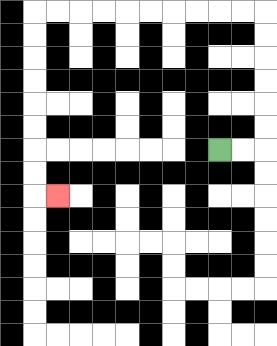{'start': '[9, 6]', 'end': '[2, 8]', 'path_directions': 'R,R,U,U,U,U,U,U,L,L,L,L,L,L,L,L,L,L,D,D,D,D,D,D,D,D,R', 'path_coordinates': '[[9, 6], [10, 6], [11, 6], [11, 5], [11, 4], [11, 3], [11, 2], [11, 1], [11, 0], [10, 0], [9, 0], [8, 0], [7, 0], [6, 0], [5, 0], [4, 0], [3, 0], [2, 0], [1, 0], [1, 1], [1, 2], [1, 3], [1, 4], [1, 5], [1, 6], [1, 7], [1, 8], [2, 8]]'}